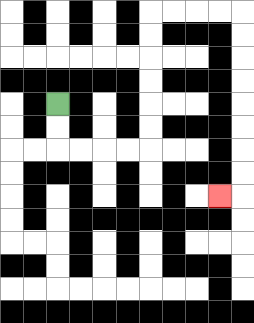{'start': '[2, 4]', 'end': '[9, 8]', 'path_directions': 'D,D,R,R,R,R,U,U,U,U,U,U,R,R,R,R,D,D,D,D,D,D,D,D,L', 'path_coordinates': '[[2, 4], [2, 5], [2, 6], [3, 6], [4, 6], [5, 6], [6, 6], [6, 5], [6, 4], [6, 3], [6, 2], [6, 1], [6, 0], [7, 0], [8, 0], [9, 0], [10, 0], [10, 1], [10, 2], [10, 3], [10, 4], [10, 5], [10, 6], [10, 7], [10, 8], [9, 8]]'}